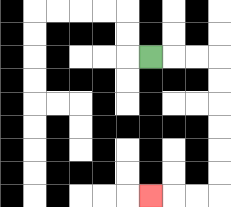{'start': '[6, 2]', 'end': '[6, 8]', 'path_directions': 'R,R,R,D,D,D,D,D,D,L,L,L', 'path_coordinates': '[[6, 2], [7, 2], [8, 2], [9, 2], [9, 3], [9, 4], [9, 5], [9, 6], [9, 7], [9, 8], [8, 8], [7, 8], [6, 8]]'}